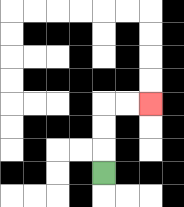{'start': '[4, 7]', 'end': '[6, 4]', 'path_directions': 'U,U,U,R,R', 'path_coordinates': '[[4, 7], [4, 6], [4, 5], [4, 4], [5, 4], [6, 4]]'}